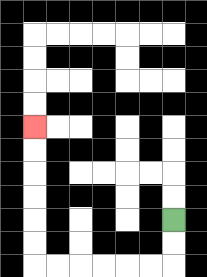{'start': '[7, 9]', 'end': '[1, 5]', 'path_directions': 'D,D,L,L,L,L,L,L,U,U,U,U,U,U', 'path_coordinates': '[[7, 9], [7, 10], [7, 11], [6, 11], [5, 11], [4, 11], [3, 11], [2, 11], [1, 11], [1, 10], [1, 9], [1, 8], [1, 7], [1, 6], [1, 5]]'}